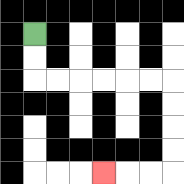{'start': '[1, 1]', 'end': '[4, 7]', 'path_directions': 'D,D,R,R,R,R,R,R,D,D,D,D,L,L,L', 'path_coordinates': '[[1, 1], [1, 2], [1, 3], [2, 3], [3, 3], [4, 3], [5, 3], [6, 3], [7, 3], [7, 4], [7, 5], [7, 6], [7, 7], [6, 7], [5, 7], [4, 7]]'}